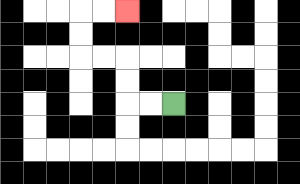{'start': '[7, 4]', 'end': '[5, 0]', 'path_directions': 'L,L,U,U,L,L,U,U,R,R', 'path_coordinates': '[[7, 4], [6, 4], [5, 4], [5, 3], [5, 2], [4, 2], [3, 2], [3, 1], [3, 0], [4, 0], [5, 0]]'}